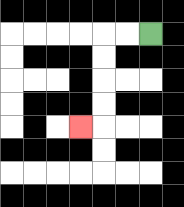{'start': '[6, 1]', 'end': '[3, 5]', 'path_directions': 'L,L,D,D,D,D,L', 'path_coordinates': '[[6, 1], [5, 1], [4, 1], [4, 2], [4, 3], [4, 4], [4, 5], [3, 5]]'}